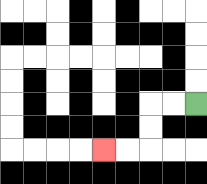{'start': '[8, 4]', 'end': '[4, 6]', 'path_directions': 'L,L,D,D,L,L', 'path_coordinates': '[[8, 4], [7, 4], [6, 4], [6, 5], [6, 6], [5, 6], [4, 6]]'}